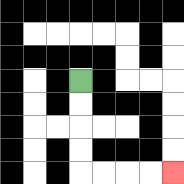{'start': '[3, 3]', 'end': '[7, 7]', 'path_directions': 'D,D,D,D,R,R,R,R', 'path_coordinates': '[[3, 3], [3, 4], [3, 5], [3, 6], [3, 7], [4, 7], [5, 7], [6, 7], [7, 7]]'}